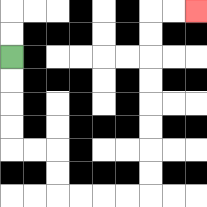{'start': '[0, 2]', 'end': '[8, 0]', 'path_directions': 'D,D,D,D,R,R,D,D,R,R,R,R,U,U,U,U,U,U,U,U,R,R', 'path_coordinates': '[[0, 2], [0, 3], [0, 4], [0, 5], [0, 6], [1, 6], [2, 6], [2, 7], [2, 8], [3, 8], [4, 8], [5, 8], [6, 8], [6, 7], [6, 6], [6, 5], [6, 4], [6, 3], [6, 2], [6, 1], [6, 0], [7, 0], [8, 0]]'}